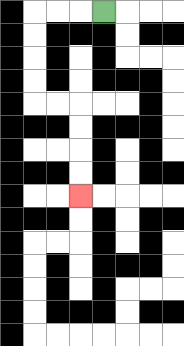{'start': '[4, 0]', 'end': '[3, 8]', 'path_directions': 'L,L,L,D,D,D,D,R,R,D,D,D,D', 'path_coordinates': '[[4, 0], [3, 0], [2, 0], [1, 0], [1, 1], [1, 2], [1, 3], [1, 4], [2, 4], [3, 4], [3, 5], [3, 6], [3, 7], [3, 8]]'}